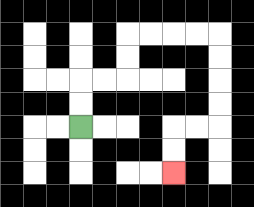{'start': '[3, 5]', 'end': '[7, 7]', 'path_directions': 'U,U,R,R,U,U,R,R,R,R,D,D,D,D,L,L,D,D', 'path_coordinates': '[[3, 5], [3, 4], [3, 3], [4, 3], [5, 3], [5, 2], [5, 1], [6, 1], [7, 1], [8, 1], [9, 1], [9, 2], [9, 3], [9, 4], [9, 5], [8, 5], [7, 5], [7, 6], [7, 7]]'}